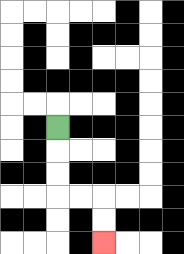{'start': '[2, 5]', 'end': '[4, 10]', 'path_directions': 'D,D,D,R,R,D,D', 'path_coordinates': '[[2, 5], [2, 6], [2, 7], [2, 8], [3, 8], [4, 8], [4, 9], [4, 10]]'}